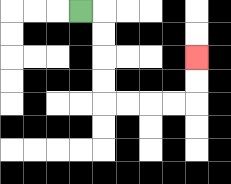{'start': '[3, 0]', 'end': '[8, 2]', 'path_directions': 'R,D,D,D,D,R,R,R,R,U,U', 'path_coordinates': '[[3, 0], [4, 0], [4, 1], [4, 2], [4, 3], [4, 4], [5, 4], [6, 4], [7, 4], [8, 4], [8, 3], [8, 2]]'}